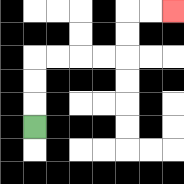{'start': '[1, 5]', 'end': '[7, 0]', 'path_directions': 'U,U,U,R,R,R,R,U,U,R,R', 'path_coordinates': '[[1, 5], [1, 4], [1, 3], [1, 2], [2, 2], [3, 2], [4, 2], [5, 2], [5, 1], [5, 0], [6, 0], [7, 0]]'}